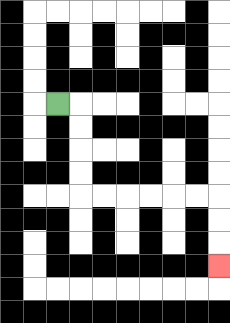{'start': '[2, 4]', 'end': '[9, 11]', 'path_directions': 'R,D,D,D,D,R,R,R,R,R,R,D,D,D', 'path_coordinates': '[[2, 4], [3, 4], [3, 5], [3, 6], [3, 7], [3, 8], [4, 8], [5, 8], [6, 8], [7, 8], [8, 8], [9, 8], [9, 9], [9, 10], [9, 11]]'}